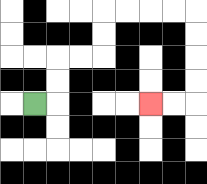{'start': '[1, 4]', 'end': '[6, 4]', 'path_directions': 'R,U,U,R,R,U,U,R,R,R,R,D,D,D,D,L,L', 'path_coordinates': '[[1, 4], [2, 4], [2, 3], [2, 2], [3, 2], [4, 2], [4, 1], [4, 0], [5, 0], [6, 0], [7, 0], [8, 0], [8, 1], [8, 2], [8, 3], [8, 4], [7, 4], [6, 4]]'}